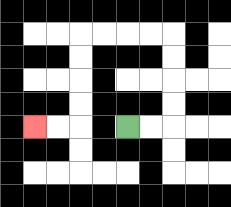{'start': '[5, 5]', 'end': '[1, 5]', 'path_directions': 'R,R,U,U,U,U,L,L,L,L,D,D,D,D,L,L', 'path_coordinates': '[[5, 5], [6, 5], [7, 5], [7, 4], [7, 3], [7, 2], [7, 1], [6, 1], [5, 1], [4, 1], [3, 1], [3, 2], [3, 3], [3, 4], [3, 5], [2, 5], [1, 5]]'}